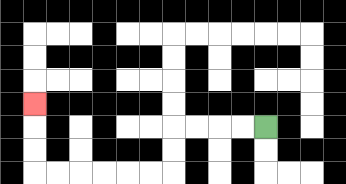{'start': '[11, 5]', 'end': '[1, 4]', 'path_directions': 'L,L,L,L,D,D,L,L,L,L,L,L,U,U,U', 'path_coordinates': '[[11, 5], [10, 5], [9, 5], [8, 5], [7, 5], [7, 6], [7, 7], [6, 7], [5, 7], [4, 7], [3, 7], [2, 7], [1, 7], [1, 6], [1, 5], [1, 4]]'}